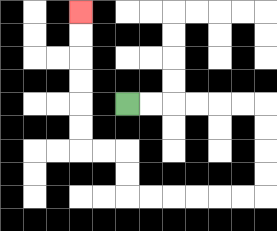{'start': '[5, 4]', 'end': '[3, 0]', 'path_directions': 'R,R,R,R,R,R,D,D,D,D,L,L,L,L,L,L,U,U,L,L,U,U,U,U,U,U', 'path_coordinates': '[[5, 4], [6, 4], [7, 4], [8, 4], [9, 4], [10, 4], [11, 4], [11, 5], [11, 6], [11, 7], [11, 8], [10, 8], [9, 8], [8, 8], [7, 8], [6, 8], [5, 8], [5, 7], [5, 6], [4, 6], [3, 6], [3, 5], [3, 4], [3, 3], [3, 2], [3, 1], [3, 0]]'}